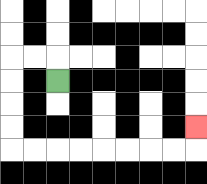{'start': '[2, 3]', 'end': '[8, 5]', 'path_directions': 'U,L,L,D,D,D,D,R,R,R,R,R,R,R,R,U', 'path_coordinates': '[[2, 3], [2, 2], [1, 2], [0, 2], [0, 3], [0, 4], [0, 5], [0, 6], [1, 6], [2, 6], [3, 6], [4, 6], [5, 6], [6, 6], [7, 6], [8, 6], [8, 5]]'}